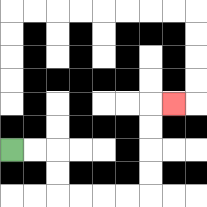{'start': '[0, 6]', 'end': '[7, 4]', 'path_directions': 'R,R,D,D,R,R,R,R,U,U,U,U,R', 'path_coordinates': '[[0, 6], [1, 6], [2, 6], [2, 7], [2, 8], [3, 8], [4, 8], [5, 8], [6, 8], [6, 7], [6, 6], [6, 5], [6, 4], [7, 4]]'}